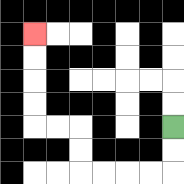{'start': '[7, 5]', 'end': '[1, 1]', 'path_directions': 'D,D,L,L,L,L,U,U,L,L,U,U,U,U', 'path_coordinates': '[[7, 5], [7, 6], [7, 7], [6, 7], [5, 7], [4, 7], [3, 7], [3, 6], [3, 5], [2, 5], [1, 5], [1, 4], [1, 3], [1, 2], [1, 1]]'}